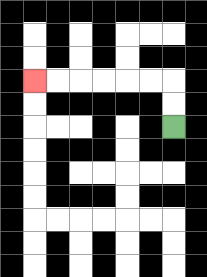{'start': '[7, 5]', 'end': '[1, 3]', 'path_directions': 'U,U,L,L,L,L,L,L', 'path_coordinates': '[[7, 5], [7, 4], [7, 3], [6, 3], [5, 3], [4, 3], [3, 3], [2, 3], [1, 3]]'}